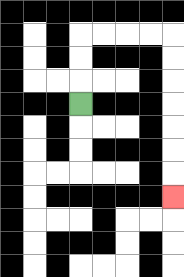{'start': '[3, 4]', 'end': '[7, 8]', 'path_directions': 'U,U,U,R,R,R,R,D,D,D,D,D,D,D', 'path_coordinates': '[[3, 4], [3, 3], [3, 2], [3, 1], [4, 1], [5, 1], [6, 1], [7, 1], [7, 2], [7, 3], [7, 4], [7, 5], [7, 6], [7, 7], [7, 8]]'}